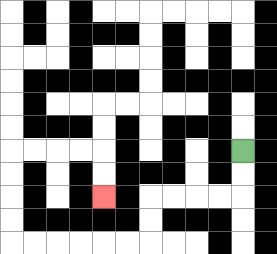{'start': '[10, 6]', 'end': '[4, 8]', 'path_directions': 'D,D,L,L,L,L,D,D,L,L,L,L,L,L,U,U,U,U,R,R,R,R,D,D', 'path_coordinates': '[[10, 6], [10, 7], [10, 8], [9, 8], [8, 8], [7, 8], [6, 8], [6, 9], [6, 10], [5, 10], [4, 10], [3, 10], [2, 10], [1, 10], [0, 10], [0, 9], [0, 8], [0, 7], [0, 6], [1, 6], [2, 6], [3, 6], [4, 6], [4, 7], [4, 8]]'}